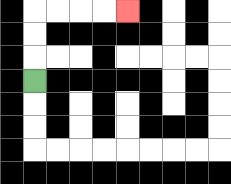{'start': '[1, 3]', 'end': '[5, 0]', 'path_directions': 'U,U,U,R,R,R,R', 'path_coordinates': '[[1, 3], [1, 2], [1, 1], [1, 0], [2, 0], [3, 0], [4, 0], [5, 0]]'}